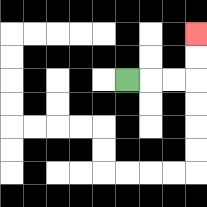{'start': '[5, 3]', 'end': '[8, 1]', 'path_directions': 'R,R,R,U,U', 'path_coordinates': '[[5, 3], [6, 3], [7, 3], [8, 3], [8, 2], [8, 1]]'}